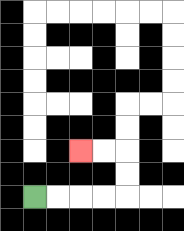{'start': '[1, 8]', 'end': '[3, 6]', 'path_directions': 'R,R,R,R,U,U,L,L', 'path_coordinates': '[[1, 8], [2, 8], [3, 8], [4, 8], [5, 8], [5, 7], [5, 6], [4, 6], [3, 6]]'}